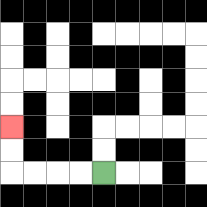{'start': '[4, 7]', 'end': '[0, 5]', 'path_directions': 'L,L,L,L,U,U', 'path_coordinates': '[[4, 7], [3, 7], [2, 7], [1, 7], [0, 7], [0, 6], [0, 5]]'}